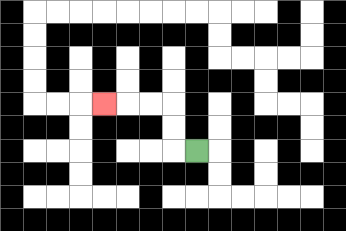{'start': '[8, 6]', 'end': '[4, 4]', 'path_directions': 'L,U,U,L,L,L', 'path_coordinates': '[[8, 6], [7, 6], [7, 5], [7, 4], [6, 4], [5, 4], [4, 4]]'}